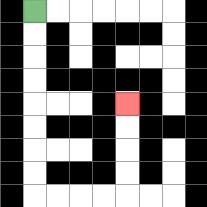{'start': '[1, 0]', 'end': '[5, 4]', 'path_directions': 'D,D,D,D,D,D,D,D,R,R,R,R,U,U,U,U', 'path_coordinates': '[[1, 0], [1, 1], [1, 2], [1, 3], [1, 4], [1, 5], [1, 6], [1, 7], [1, 8], [2, 8], [3, 8], [4, 8], [5, 8], [5, 7], [5, 6], [5, 5], [5, 4]]'}